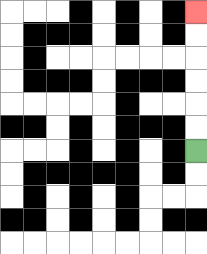{'start': '[8, 6]', 'end': '[8, 0]', 'path_directions': 'U,U,U,U,U,U', 'path_coordinates': '[[8, 6], [8, 5], [8, 4], [8, 3], [8, 2], [8, 1], [8, 0]]'}